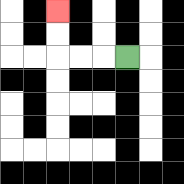{'start': '[5, 2]', 'end': '[2, 0]', 'path_directions': 'L,L,L,U,U', 'path_coordinates': '[[5, 2], [4, 2], [3, 2], [2, 2], [2, 1], [2, 0]]'}